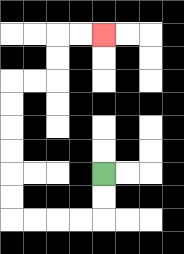{'start': '[4, 7]', 'end': '[4, 1]', 'path_directions': 'D,D,L,L,L,L,U,U,U,U,U,U,R,R,U,U,R,R', 'path_coordinates': '[[4, 7], [4, 8], [4, 9], [3, 9], [2, 9], [1, 9], [0, 9], [0, 8], [0, 7], [0, 6], [0, 5], [0, 4], [0, 3], [1, 3], [2, 3], [2, 2], [2, 1], [3, 1], [4, 1]]'}